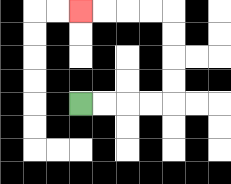{'start': '[3, 4]', 'end': '[3, 0]', 'path_directions': 'R,R,R,R,U,U,U,U,L,L,L,L', 'path_coordinates': '[[3, 4], [4, 4], [5, 4], [6, 4], [7, 4], [7, 3], [7, 2], [7, 1], [7, 0], [6, 0], [5, 0], [4, 0], [3, 0]]'}